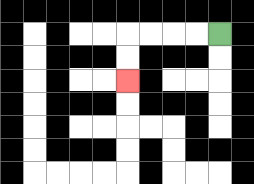{'start': '[9, 1]', 'end': '[5, 3]', 'path_directions': 'L,L,L,L,D,D', 'path_coordinates': '[[9, 1], [8, 1], [7, 1], [6, 1], [5, 1], [5, 2], [5, 3]]'}